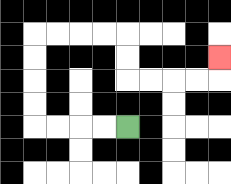{'start': '[5, 5]', 'end': '[9, 2]', 'path_directions': 'L,L,L,L,U,U,U,U,R,R,R,R,D,D,R,R,R,R,U', 'path_coordinates': '[[5, 5], [4, 5], [3, 5], [2, 5], [1, 5], [1, 4], [1, 3], [1, 2], [1, 1], [2, 1], [3, 1], [4, 1], [5, 1], [5, 2], [5, 3], [6, 3], [7, 3], [8, 3], [9, 3], [9, 2]]'}